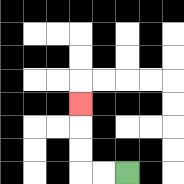{'start': '[5, 7]', 'end': '[3, 4]', 'path_directions': 'L,L,U,U,U', 'path_coordinates': '[[5, 7], [4, 7], [3, 7], [3, 6], [3, 5], [3, 4]]'}